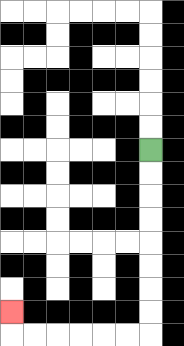{'start': '[6, 6]', 'end': '[0, 13]', 'path_directions': 'D,D,D,D,D,D,D,D,L,L,L,L,L,L,U', 'path_coordinates': '[[6, 6], [6, 7], [6, 8], [6, 9], [6, 10], [6, 11], [6, 12], [6, 13], [6, 14], [5, 14], [4, 14], [3, 14], [2, 14], [1, 14], [0, 14], [0, 13]]'}